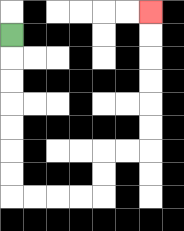{'start': '[0, 1]', 'end': '[6, 0]', 'path_directions': 'D,D,D,D,D,D,D,R,R,R,R,U,U,R,R,U,U,U,U,U,U', 'path_coordinates': '[[0, 1], [0, 2], [0, 3], [0, 4], [0, 5], [0, 6], [0, 7], [0, 8], [1, 8], [2, 8], [3, 8], [4, 8], [4, 7], [4, 6], [5, 6], [6, 6], [6, 5], [6, 4], [6, 3], [6, 2], [6, 1], [6, 0]]'}